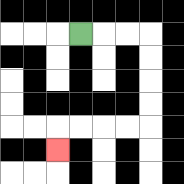{'start': '[3, 1]', 'end': '[2, 6]', 'path_directions': 'R,R,R,D,D,D,D,L,L,L,L,D', 'path_coordinates': '[[3, 1], [4, 1], [5, 1], [6, 1], [6, 2], [6, 3], [6, 4], [6, 5], [5, 5], [4, 5], [3, 5], [2, 5], [2, 6]]'}